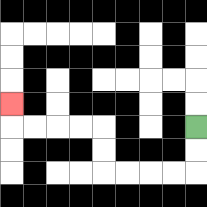{'start': '[8, 5]', 'end': '[0, 4]', 'path_directions': 'D,D,L,L,L,L,U,U,L,L,L,L,U', 'path_coordinates': '[[8, 5], [8, 6], [8, 7], [7, 7], [6, 7], [5, 7], [4, 7], [4, 6], [4, 5], [3, 5], [2, 5], [1, 5], [0, 5], [0, 4]]'}